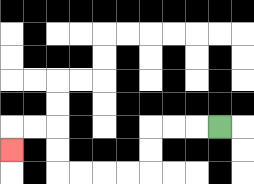{'start': '[9, 5]', 'end': '[0, 6]', 'path_directions': 'L,L,L,D,D,L,L,L,L,U,U,L,L,D', 'path_coordinates': '[[9, 5], [8, 5], [7, 5], [6, 5], [6, 6], [6, 7], [5, 7], [4, 7], [3, 7], [2, 7], [2, 6], [2, 5], [1, 5], [0, 5], [0, 6]]'}